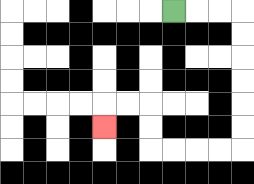{'start': '[7, 0]', 'end': '[4, 5]', 'path_directions': 'R,R,R,D,D,D,D,D,D,L,L,L,L,U,U,L,L,D', 'path_coordinates': '[[7, 0], [8, 0], [9, 0], [10, 0], [10, 1], [10, 2], [10, 3], [10, 4], [10, 5], [10, 6], [9, 6], [8, 6], [7, 6], [6, 6], [6, 5], [6, 4], [5, 4], [4, 4], [4, 5]]'}